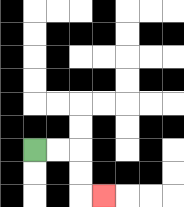{'start': '[1, 6]', 'end': '[4, 8]', 'path_directions': 'R,R,D,D,R', 'path_coordinates': '[[1, 6], [2, 6], [3, 6], [3, 7], [3, 8], [4, 8]]'}